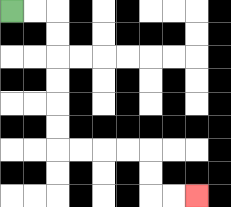{'start': '[0, 0]', 'end': '[8, 8]', 'path_directions': 'R,R,D,D,D,D,D,D,R,R,R,R,D,D,R,R', 'path_coordinates': '[[0, 0], [1, 0], [2, 0], [2, 1], [2, 2], [2, 3], [2, 4], [2, 5], [2, 6], [3, 6], [4, 6], [5, 6], [6, 6], [6, 7], [6, 8], [7, 8], [8, 8]]'}